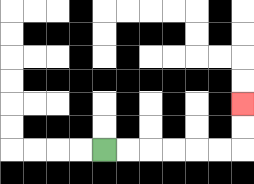{'start': '[4, 6]', 'end': '[10, 4]', 'path_directions': 'R,R,R,R,R,R,U,U', 'path_coordinates': '[[4, 6], [5, 6], [6, 6], [7, 6], [8, 6], [9, 6], [10, 6], [10, 5], [10, 4]]'}